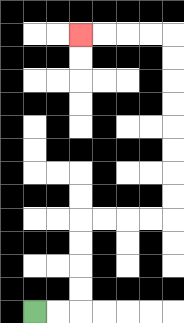{'start': '[1, 13]', 'end': '[3, 1]', 'path_directions': 'R,R,U,U,U,U,R,R,R,R,U,U,U,U,U,U,U,U,L,L,L,L', 'path_coordinates': '[[1, 13], [2, 13], [3, 13], [3, 12], [3, 11], [3, 10], [3, 9], [4, 9], [5, 9], [6, 9], [7, 9], [7, 8], [7, 7], [7, 6], [7, 5], [7, 4], [7, 3], [7, 2], [7, 1], [6, 1], [5, 1], [4, 1], [3, 1]]'}